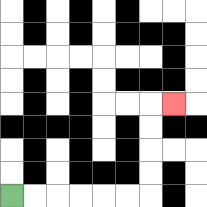{'start': '[0, 8]', 'end': '[7, 4]', 'path_directions': 'R,R,R,R,R,R,U,U,U,U,R', 'path_coordinates': '[[0, 8], [1, 8], [2, 8], [3, 8], [4, 8], [5, 8], [6, 8], [6, 7], [6, 6], [6, 5], [6, 4], [7, 4]]'}